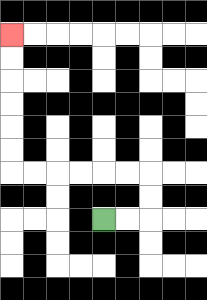{'start': '[4, 9]', 'end': '[0, 1]', 'path_directions': 'R,R,U,U,L,L,L,L,L,L,U,U,U,U,U,U', 'path_coordinates': '[[4, 9], [5, 9], [6, 9], [6, 8], [6, 7], [5, 7], [4, 7], [3, 7], [2, 7], [1, 7], [0, 7], [0, 6], [0, 5], [0, 4], [0, 3], [0, 2], [0, 1]]'}